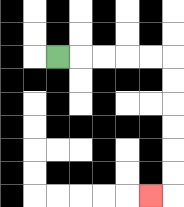{'start': '[2, 2]', 'end': '[6, 8]', 'path_directions': 'R,R,R,R,R,D,D,D,D,D,D,L', 'path_coordinates': '[[2, 2], [3, 2], [4, 2], [5, 2], [6, 2], [7, 2], [7, 3], [7, 4], [7, 5], [7, 6], [7, 7], [7, 8], [6, 8]]'}